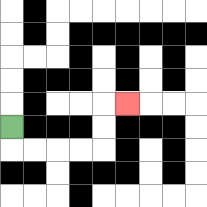{'start': '[0, 5]', 'end': '[5, 4]', 'path_directions': 'D,R,R,R,R,U,U,R', 'path_coordinates': '[[0, 5], [0, 6], [1, 6], [2, 6], [3, 6], [4, 6], [4, 5], [4, 4], [5, 4]]'}